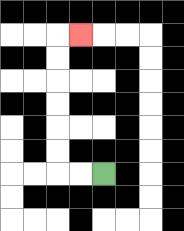{'start': '[4, 7]', 'end': '[3, 1]', 'path_directions': 'L,L,U,U,U,U,U,U,R', 'path_coordinates': '[[4, 7], [3, 7], [2, 7], [2, 6], [2, 5], [2, 4], [2, 3], [2, 2], [2, 1], [3, 1]]'}